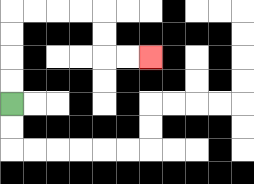{'start': '[0, 4]', 'end': '[6, 2]', 'path_directions': 'U,U,U,U,R,R,R,R,D,D,R,R', 'path_coordinates': '[[0, 4], [0, 3], [0, 2], [0, 1], [0, 0], [1, 0], [2, 0], [3, 0], [4, 0], [4, 1], [4, 2], [5, 2], [6, 2]]'}